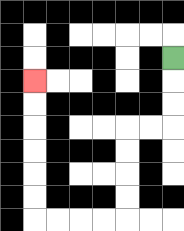{'start': '[7, 2]', 'end': '[1, 3]', 'path_directions': 'D,D,D,L,L,D,D,D,D,L,L,L,L,U,U,U,U,U,U', 'path_coordinates': '[[7, 2], [7, 3], [7, 4], [7, 5], [6, 5], [5, 5], [5, 6], [5, 7], [5, 8], [5, 9], [4, 9], [3, 9], [2, 9], [1, 9], [1, 8], [1, 7], [1, 6], [1, 5], [1, 4], [1, 3]]'}